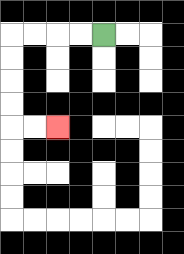{'start': '[4, 1]', 'end': '[2, 5]', 'path_directions': 'L,L,L,L,D,D,D,D,R,R', 'path_coordinates': '[[4, 1], [3, 1], [2, 1], [1, 1], [0, 1], [0, 2], [0, 3], [0, 4], [0, 5], [1, 5], [2, 5]]'}